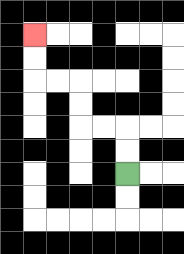{'start': '[5, 7]', 'end': '[1, 1]', 'path_directions': 'U,U,L,L,U,U,L,L,U,U', 'path_coordinates': '[[5, 7], [5, 6], [5, 5], [4, 5], [3, 5], [3, 4], [3, 3], [2, 3], [1, 3], [1, 2], [1, 1]]'}